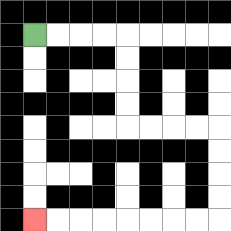{'start': '[1, 1]', 'end': '[1, 9]', 'path_directions': 'R,R,R,R,D,D,D,D,R,R,R,R,D,D,D,D,L,L,L,L,L,L,L,L', 'path_coordinates': '[[1, 1], [2, 1], [3, 1], [4, 1], [5, 1], [5, 2], [5, 3], [5, 4], [5, 5], [6, 5], [7, 5], [8, 5], [9, 5], [9, 6], [9, 7], [9, 8], [9, 9], [8, 9], [7, 9], [6, 9], [5, 9], [4, 9], [3, 9], [2, 9], [1, 9]]'}